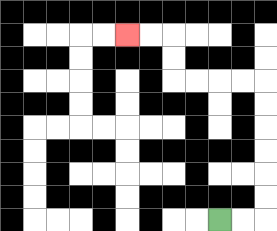{'start': '[9, 9]', 'end': '[5, 1]', 'path_directions': 'R,R,U,U,U,U,U,U,L,L,L,L,U,U,L,L', 'path_coordinates': '[[9, 9], [10, 9], [11, 9], [11, 8], [11, 7], [11, 6], [11, 5], [11, 4], [11, 3], [10, 3], [9, 3], [8, 3], [7, 3], [7, 2], [7, 1], [6, 1], [5, 1]]'}